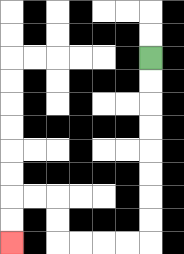{'start': '[6, 2]', 'end': '[0, 10]', 'path_directions': 'D,D,D,D,D,D,D,D,L,L,L,L,U,U,L,L,D,D', 'path_coordinates': '[[6, 2], [6, 3], [6, 4], [6, 5], [6, 6], [6, 7], [6, 8], [6, 9], [6, 10], [5, 10], [4, 10], [3, 10], [2, 10], [2, 9], [2, 8], [1, 8], [0, 8], [0, 9], [0, 10]]'}